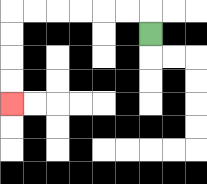{'start': '[6, 1]', 'end': '[0, 4]', 'path_directions': 'U,L,L,L,L,L,L,D,D,D,D', 'path_coordinates': '[[6, 1], [6, 0], [5, 0], [4, 0], [3, 0], [2, 0], [1, 0], [0, 0], [0, 1], [0, 2], [0, 3], [0, 4]]'}